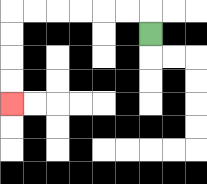{'start': '[6, 1]', 'end': '[0, 4]', 'path_directions': 'U,L,L,L,L,L,L,D,D,D,D', 'path_coordinates': '[[6, 1], [6, 0], [5, 0], [4, 0], [3, 0], [2, 0], [1, 0], [0, 0], [0, 1], [0, 2], [0, 3], [0, 4]]'}